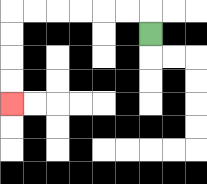{'start': '[6, 1]', 'end': '[0, 4]', 'path_directions': 'U,L,L,L,L,L,L,D,D,D,D', 'path_coordinates': '[[6, 1], [6, 0], [5, 0], [4, 0], [3, 0], [2, 0], [1, 0], [0, 0], [0, 1], [0, 2], [0, 3], [0, 4]]'}